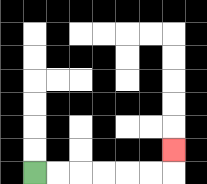{'start': '[1, 7]', 'end': '[7, 6]', 'path_directions': 'R,R,R,R,R,R,U', 'path_coordinates': '[[1, 7], [2, 7], [3, 7], [4, 7], [5, 7], [6, 7], [7, 7], [7, 6]]'}